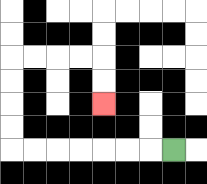{'start': '[7, 6]', 'end': '[4, 4]', 'path_directions': 'L,L,L,L,L,L,L,U,U,U,U,R,R,R,R,D,D', 'path_coordinates': '[[7, 6], [6, 6], [5, 6], [4, 6], [3, 6], [2, 6], [1, 6], [0, 6], [0, 5], [0, 4], [0, 3], [0, 2], [1, 2], [2, 2], [3, 2], [4, 2], [4, 3], [4, 4]]'}